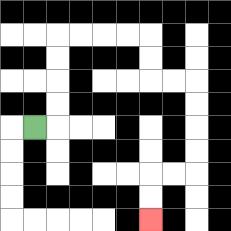{'start': '[1, 5]', 'end': '[6, 9]', 'path_directions': 'R,U,U,U,U,R,R,R,R,D,D,R,R,D,D,D,D,L,L,D,D', 'path_coordinates': '[[1, 5], [2, 5], [2, 4], [2, 3], [2, 2], [2, 1], [3, 1], [4, 1], [5, 1], [6, 1], [6, 2], [6, 3], [7, 3], [8, 3], [8, 4], [8, 5], [8, 6], [8, 7], [7, 7], [6, 7], [6, 8], [6, 9]]'}